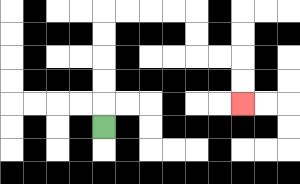{'start': '[4, 5]', 'end': '[10, 4]', 'path_directions': 'U,U,U,U,U,R,R,R,R,D,D,R,R,D,D', 'path_coordinates': '[[4, 5], [4, 4], [4, 3], [4, 2], [4, 1], [4, 0], [5, 0], [6, 0], [7, 0], [8, 0], [8, 1], [8, 2], [9, 2], [10, 2], [10, 3], [10, 4]]'}